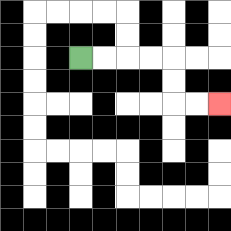{'start': '[3, 2]', 'end': '[9, 4]', 'path_directions': 'R,R,R,R,D,D,R,R', 'path_coordinates': '[[3, 2], [4, 2], [5, 2], [6, 2], [7, 2], [7, 3], [7, 4], [8, 4], [9, 4]]'}